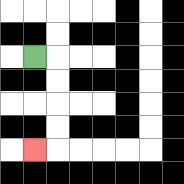{'start': '[1, 2]', 'end': '[1, 6]', 'path_directions': 'R,D,D,D,D,L', 'path_coordinates': '[[1, 2], [2, 2], [2, 3], [2, 4], [2, 5], [2, 6], [1, 6]]'}